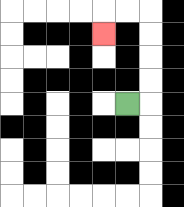{'start': '[5, 4]', 'end': '[4, 1]', 'path_directions': 'R,U,U,U,U,L,L,D', 'path_coordinates': '[[5, 4], [6, 4], [6, 3], [6, 2], [6, 1], [6, 0], [5, 0], [4, 0], [4, 1]]'}